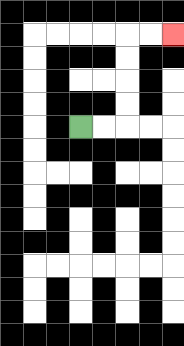{'start': '[3, 5]', 'end': '[7, 1]', 'path_directions': 'R,R,U,U,U,U,R,R', 'path_coordinates': '[[3, 5], [4, 5], [5, 5], [5, 4], [5, 3], [5, 2], [5, 1], [6, 1], [7, 1]]'}